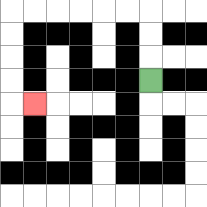{'start': '[6, 3]', 'end': '[1, 4]', 'path_directions': 'U,U,U,L,L,L,L,L,L,D,D,D,D,R', 'path_coordinates': '[[6, 3], [6, 2], [6, 1], [6, 0], [5, 0], [4, 0], [3, 0], [2, 0], [1, 0], [0, 0], [0, 1], [0, 2], [0, 3], [0, 4], [1, 4]]'}